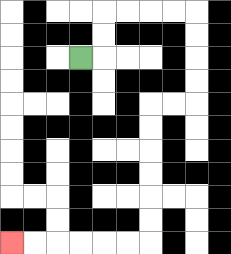{'start': '[3, 2]', 'end': '[0, 10]', 'path_directions': 'R,U,U,R,R,R,R,D,D,D,D,L,L,D,D,D,D,D,D,L,L,L,L,L,L', 'path_coordinates': '[[3, 2], [4, 2], [4, 1], [4, 0], [5, 0], [6, 0], [7, 0], [8, 0], [8, 1], [8, 2], [8, 3], [8, 4], [7, 4], [6, 4], [6, 5], [6, 6], [6, 7], [6, 8], [6, 9], [6, 10], [5, 10], [4, 10], [3, 10], [2, 10], [1, 10], [0, 10]]'}